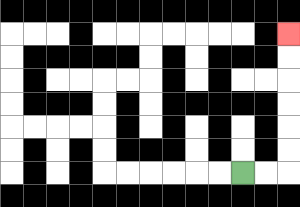{'start': '[10, 7]', 'end': '[12, 1]', 'path_directions': 'R,R,U,U,U,U,U,U', 'path_coordinates': '[[10, 7], [11, 7], [12, 7], [12, 6], [12, 5], [12, 4], [12, 3], [12, 2], [12, 1]]'}